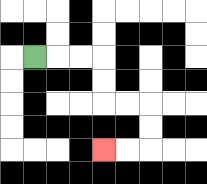{'start': '[1, 2]', 'end': '[4, 6]', 'path_directions': 'R,R,R,D,D,R,R,D,D,L,L', 'path_coordinates': '[[1, 2], [2, 2], [3, 2], [4, 2], [4, 3], [4, 4], [5, 4], [6, 4], [6, 5], [6, 6], [5, 6], [4, 6]]'}